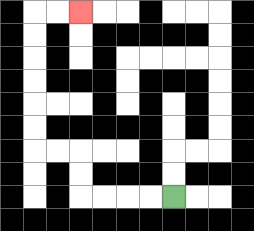{'start': '[7, 8]', 'end': '[3, 0]', 'path_directions': 'L,L,L,L,U,U,L,L,U,U,U,U,U,U,R,R', 'path_coordinates': '[[7, 8], [6, 8], [5, 8], [4, 8], [3, 8], [3, 7], [3, 6], [2, 6], [1, 6], [1, 5], [1, 4], [1, 3], [1, 2], [1, 1], [1, 0], [2, 0], [3, 0]]'}